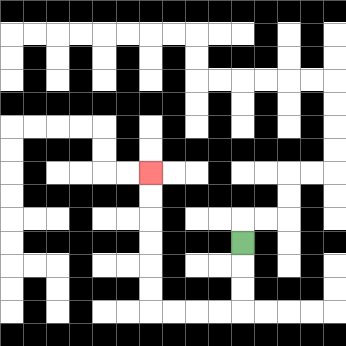{'start': '[10, 10]', 'end': '[6, 7]', 'path_directions': 'D,D,D,L,L,L,L,U,U,U,U,U,U', 'path_coordinates': '[[10, 10], [10, 11], [10, 12], [10, 13], [9, 13], [8, 13], [7, 13], [6, 13], [6, 12], [6, 11], [6, 10], [6, 9], [6, 8], [6, 7]]'}